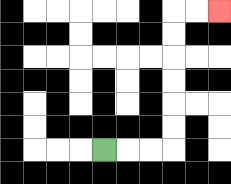{'start': '[4, 6]', 'end': '[9, 0]', 'path_directions': 'R,R,R,U,U,U,U,U,U,R,R', 'path_coordinates': '[[4, 6], [5, 6], [6, 6], [7, 6], [7, 5], [7, 4], [7, 3], [7, 2], [7, 1], [7, 0], [8, 0], [9, 0]]'}